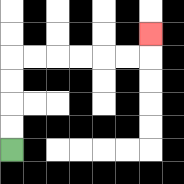{'start': '[0, 6]', 'end': '[6, 1]', 'path_directions': 'U,U,U,U,R,R,R,R,R,R,U', 'path_coordinates': '[[0, 6], [0, 5], [0, 4], [0, 3], [0, 2], [1, 2], [2, 2], [3, 2], [4, 2], [5, 2], [6, 2], [6, 1]]'}